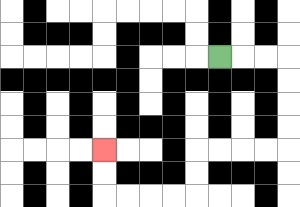{'start': '[9, 2]', 'end': '[4, 6]', 'path_directions': 'R,R,R,D,D,D,D,L,L,L,L,D,D,L,L,L,L,U,U', 'path_coordinates': '[[9, 2], [10, 2], [11, 2], [12, 2], [12, 3], [12, 4], [12, 5], [12, 6], [11, 6], [10, 6], [9, 6], [8, 6], [8, 7], [8, 8], [7, 8], [6, 8], [5, 8], [4, 8], [4, 7], [4, 6]]'}